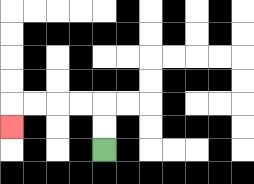{'start': '[4, 6]', 'end': '[0, 5]', 'path_directions': 'U,U,L,L,L,L,D', 'path_coordinates': '[[4, 6], [4, 5], [4, 4], [3, 4], [2, 4], [1, 4], [0, 4], [0, 5]]'}